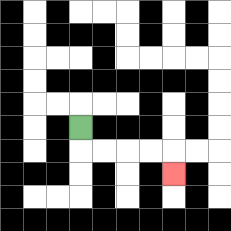{'start': '[3, 5]', 'end': '[7, 7]', 'path_directions': 'D,R,R,R,R,D', 'path_coordinates': '[[3, 5], [3, 6], [4, 6], [5, 6], [6, 6], [7, 6], [7, 7]]'}